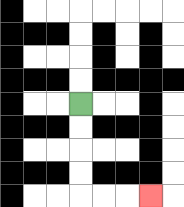{'start': '[3, 4]', 'end': '[6, 8]', 'path_directions': 'D,D,D,D,R,R,R', 'path_coordinates': '[[3, 4], [3, 5], [3, 6], [3, 7], [3, 8], [4, 8], [5, 8], [6, 8]]'}